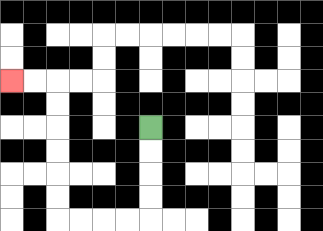{'start': '[6, 5]', 'end': '[0, 3]', 'path_directions': 'D,D,D,D,L,L,L,L,U,U,U,U,U,U,L,L', 'path_coordinates': '[[6, 5], [6, 6], [6, 7], [6, 8], [6, 9], [5, 9], [4, 9], [3, 9], [2, 9], [2, 8], [2, 7], [2, 6], [2, 5], [2, 4], [2, 3], [1, 3], [0, 3]]'}